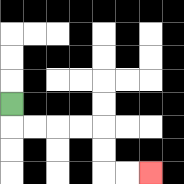{'start': '[0, 4]', 'end': '[6, 7]', 'path_directions': 'D,R,R,R,R,D,D,R,R', 'path_coordinates': '[[0, 4], [0, 5], [1, 5], [2, 5], [3, 5], [4, 5], [4, 6], [4, 7], [5, 7], [6, 7]]'}